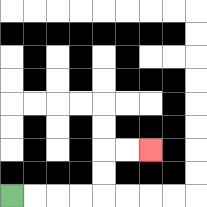{'start': '[0, 8]', 'end': '[6, 6]', 'path_directions': 'R,R,R,R,U,U,R,R', 'path_coordinates': '[[0, 8], [1, 8], [2, 8], [3, 8], [4, 8], [4, 7], [4, 6], [5, 6], [6, 6]]'}